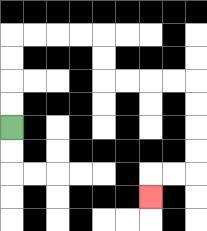{'start': '[0, 5]', 'end': '[6, 8]', 'path_directions': 'U,U,U,U,R,R,R,R,D,D,R,R,R,R,D,D,D,D,L,L,D', 'path_coordinates': '[[0, 5], [0, 4], [0, 3], [0, 2], [0, 1], [1, 1], [2, 1], [3, 1], [4, 1], [4, 2], [4, 3], [5, 3], [6, 3], [7, 3], [8, 3], [8, 4], [8, 5], [8, 6], [8, 7], [7, 7], [6, 7], [6, 8]]'}